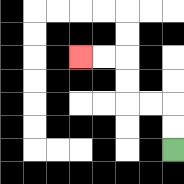{'start': '[7, 6]', 'end': '[3, 2]', 'path_directions': 'U,U,L,L,U,U,L,L', 'path_coordinates': '[[7, 6], [7, 5], [7, 4], [6, 4], [5, 4], [5, 3], [5, 2], [4, 2], [3, 2]]'}